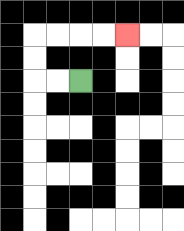{'start': '[3, 3]', 'end': '[5, 1]', 'path_directions': 'L,L,U,U,R,R,R,R', 'path_coordinates': '[[3, 3], [2, 3], [1, 3], [1, 2], [1, 1], [2, 1], [3, 1], [4, 1], [5, 1]]'}